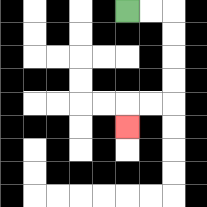{'start': '[5, 0]', 'end': '[5, 5]', 'path_directions': 'R,R,D,D,D,D,L,L,D', 'path_coordinates': '[[5, 0], [6, 0], [7, 0], [7, 1], [7, 2], [7, 3], [7, 4], [6, 4], [5, 4], [5, 5]]'}